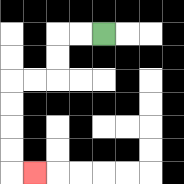{'start': '[4, 1]', 'end': '[1, 7]', 'path_directions': 'L,L,D,D,L,L,D,D,D,D,R', 'path_coordinates': '[[4, 1], [3, 1], [2, 1], [2, 2], [2, 3], [1, 3], [0, 3], [0, 4], [0, 5], [0, 6], [0, 7], [1, 7]]'}